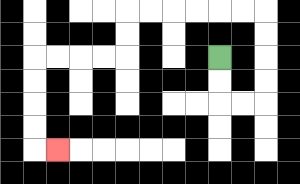{'start': '[9, 2]', 'end': '[2, 6]', 'path_directions': 'D,D,R,R,U,U,U,U,L,L,L,L,L,L,D,D,L,L,L,L,D,D,D,D,R', 'path_coordinates': '[[9, 2], [9, 3], [9, 4], [10, 4], [11, 4], [11, 3], [11, 2], [11, 1], [11, 0], [10, 0], [9, 0], [8, 0], [7, 0], [6, 0], [5, 0], [5, 1], [5, 2], [4, 2], [3, 2], [2, 2], [1, 2], [1, 3], [1, 4], [1, 5], [1, 6], [2, 6]]'}